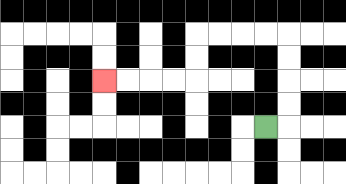{'start': '[11, 5]', 'end': '[4, 3]', 'path_directions': 'R,U,U,U,U,L,L,L,L,D,D,L,L,L,L', 'path_coordinates': '[[11, 5], [12, 5], [12, 4], [12, 3], [12, 2], [12, 1], [11, 1], [10, 1], [9, 1], [8, 1], [8, 2], [8, 3], [7, 3], [6, 3], [5, 3], [4, 3]]'}